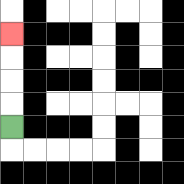{'start': '[0, 5]', 'end': '[0, 1]', 'path_directions': 'U,U,U,U', 'path_coordinates': '[[0, 5], [0, 4], [0, 3], [0, 2], [0, 1]]'}